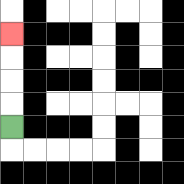{'start': '[0, 5]', 'end': '[0, 1]', 'path_directions': 'U,U,U,U', 'path_coordinates': '[[0, 5], [0, 4], [0, 3], [0, 2], [0, 1]]'}